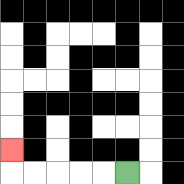{'start': '[5, 7]', 'end': '[0, 6]', 'path_directions': 'L,L,L,L,L,U', 'path_coordinates': '[[5, 7], [4, 7], [3, 7], [2, 7], [1, 7], [0, 7], [0, 6]]'}